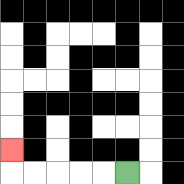{'start': '[5, 7]', 'end': '[0, 6]', 'path_directions': 'L,L,L,L,L,U', 'path_coordinates': '[[5, 7], [4, 7], [3, 7], [2, 7], [1, 7], [0, 7], [0, 6]]'}